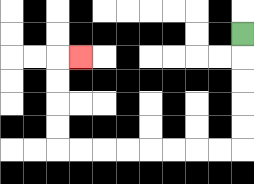{'start': '[10, 1]', 'end': '[3, 2]', 'path_directions': 'D,D,D,D,D,L,L,L,L,L,L,L,L,U,U,U,U,R', 'path_coordinates': '[[10, 1], [10, 2], [10, 3], [10, 4], [10, 5], [10, 6], [9, 6], [8, 6], [7, 6], [6, 6], [5, 6], [4, 6], [3, 6], [2, 6], [2, 5], [2, 4], [2, 3], [2, 2], [3, 2]]'}